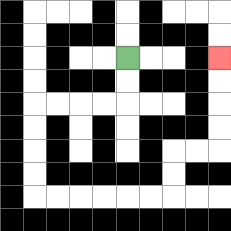{'start': '[5, 2]', 'end': '[9, 2]', 'path_directions': 'D,D,L,L,L,L,D,D,D,D,R,R,R,R,R,R,U,U,R,R,U,U,U,U', 'path_coordinates': '[[5, 2], [5, 3], [5, 4], [4, 4], [3, 4], [2, 4], [1, 4], [1, 5], [1, 6], [1, 7], [1, 8], [2, 8], [3, 8], [4, 8], [5, 8], [6, 8], [7, 8], [7, 7], [7, 6], [8, 6], [9, 6], [9, 5], [9, 4], [9, 3], [9, 2]]'}